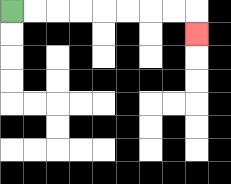{'start': '[0, 0]', 'end': '[8, 1]', 'path_directions': 'R,R,R,R,R,R,R,R,D', 'path_coordinates': '[[0, 0], [1, 0], [2, 0], [3, 0], [4, 0], [5, 0], [6, 0], [7, 0], [8, 0], [8, 1]]'}